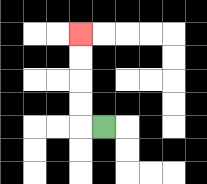{'start': '[4, 5]', 'end': '[3, 1]', 'path_directions': 'L,U,U,U,U', 'path_coordinates': '[[4, 5], [3, 5], [3, 4], [3, 3], [3, 2], [3, 1]]'}